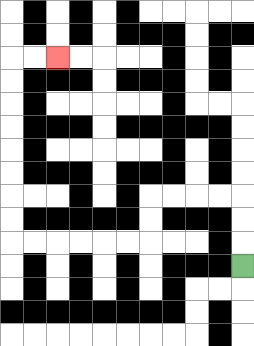{'start': '[10, 11]', 'end': '[2, 2]', 'path_directions': 'U,U,U,L,L,L,L,D,D,L,L,L,L,L,L,U,U,U,U,U,U,U,U,R,R', 'path_coordinates': '[[10, 11], [10, 10], [10, 9], [10, 8], [9, 8], [8, 8], [7, 8], [6, 8], [6, 9], [6, 10], [5, 10], [4, 10], [3, 10], [2, 10], [1, 10], [0, 10], [0, 9], [0, 8], [0, 7], [0, 6], [0, 5], [0, 4], [0, 3], [0, 2], [1, 2], [2, 2]]'}